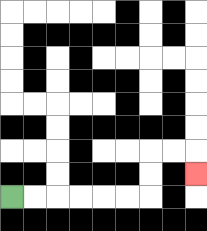{'start': '[0, 8]', 'end': '[8, 7]', 'path_directions': 'R,R,R,R,R,R,U,U,R,R,D', 'path_coordinates': '[[0, 8], [1, 8], [2, 8], [3, 8], [4, 8], [5, 8], [6, 8], [6, 7], [6, 6], [7, 6], [8, 6], [8, 7]]'}